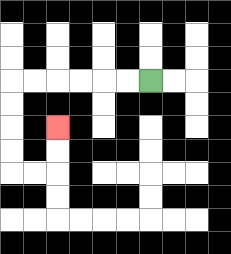{'start': '[6, 3]', 'end': '[2, 5]', 'path_directions': 'L,L,L,L,L,L,D,D,D,D,R,R,U,U', 'path_coordinates': '[[6, 3], [5, 3], [4, 3], [3, 3], [2, 3], [1, 3], [0, 3], [0, 4], [0, 5], [0, 6], [0, 7], [1, 7], [2, 7], [2, 6], [2, 5]]'}